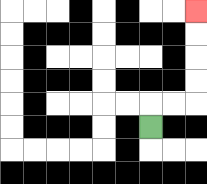{'start': '[6, 5]', 'end': '[8, 0]', 'path_directions': 'U,R,R,U,U,U,U', 'path_coordinates': '[[6, 5], [6, 4], [7, 4], [8, 4], [8, 3], [8, 2], [8, 1], [8, 0]]'}